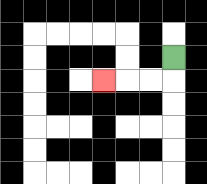{'start': '[7, 2]', 'end': '[4, 3]', 'path_directions': 'D,L,L,L', 'path_coordinates': '[[7, 2], [7, 3], [6, 3], [5, 3], [4, 3]]'}